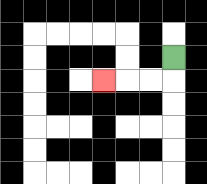{'start': '[7, 2]', 'end': '[4, 3]', 'path_directions': 'D,L,L,L', 'path_coordinates': '[[7, 2], [7, 3], [6, 3], [5, 3], [4, 3]]'}